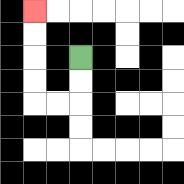{'start': '[3, 2]', 'end': '[1, 0]', 'path_directions': 'D,D,L,L,U,U,U,U', 'path_coordinates': '[[3, 2], [3, 3], [3, 4], [2, 4], [1, 4], [1, 3], [1, 2], [1, 1], [1, 0]]'}